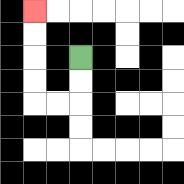{'start': '[3, 2]', 'end': '[1, 0]', 'path_directions': 'D,D,L,L,U,U,U,U', 'path_coordinates': '[[3, 2], [3, 3], [3, 4], [2, 4], [1, 4], [1, 3], [1, 2], [1, 1], [1, 0]]'}